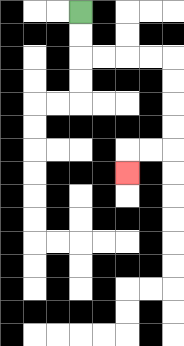{'start': '[3, 0]', 'end': '[5, 7]', 'path_directions': 'D,D,R,R,R,R,D,D,D,D,L,L,D', 'path_coordinates': '[[3, 0], [3, 1], [3, 2], [4, 2], [5, 2], [6, 2], [7, 2], [7, 3], [7, 4], [7, 5], [7, 6], [6, 6], [5, 6], [5, 7]]'}